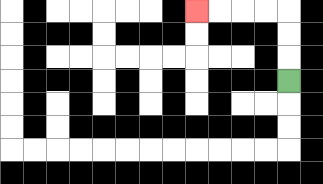{'start': '[12, 3]', 'end': '[8, 0]', 'path_directions': 'U,U,U,L,L,L,L', 'path_coordinates': '[[12, 3], [12, 2], [12, 1], [12, 0], [11, 0], [10, 0], [9, 0], [8, 0]]'}